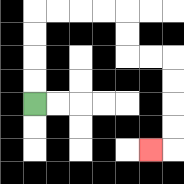{'start': '[1, 4]', 'end': '[6, 6]', 'path_directions': 'U,U,U,U,R,R,R,R,D,D,R,R,D,D,D,D,L', 'path_coordinates': '[[1, 4], [1, 3], [1, 2], [1, 1], [1, 0], [2, 0], [3, 0], [4, 0], [5, 0], [5, 1], [5, 2], [6, 2], [7, 2], [7, 3], [7, 4], [7, 5], [7, 6], [6, 6]]'}